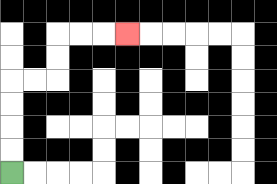{'start': '[0, 7]', 'end': '[5, 1]', 'path_directions': 'U,U,U,U,R,R,U,U,R,R,R', 'path_coordinates': '[[0, 7], [0, 6], [0, 5], [0, 4], [0, 3], [1, 3], [2, 3], [2, 2], [2, 1], [3, 1], [4, 1], [5, 1]]'}